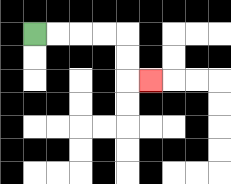{'start': '[1, 1]', 'end': '[6, 3]', 'path_directions': 'R,R,R,R,D,D,R', 'path_coordinates': '[[1, 1], [2, 1], [3, 1], [4, 1], [5, 1], [5, 2], [5, 3], [6, 3]]'}